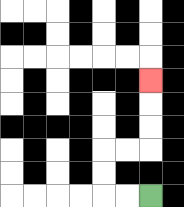{'start': '[6, 8]', 'end': '[6, 3]', 'path_directions': 'L,L,U,U,R,R,U,U,U', 'path_coordinates': '[[6, 8], [5, 8], [4, 8], [4, 7], [4, 6], [5, 6], [6, 6], [6, 5], [6, 4], [6, 3]]'}